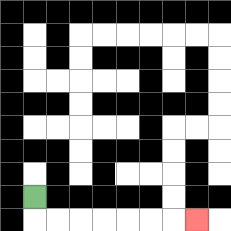{'start': '[1, 8]', 'end': '[8, 9]', 'path_directions': 'D,R,R,R,R,R,R,R', 'path_coordinates': '[[1, 8], [1, 9], [2, 9], [3, 9], [4, 9], [5, 9], [6, 9], [7, 9], [8, 9]]'}